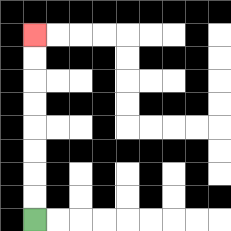{'start': '[1, 9]', 'end': '[1, 1]', 'path_directions': 'U,U,U,U,U,U,U,U', 'path_coordinates': '[[1, 9], [1, 8], [1, 7], [1, 6], [1, 5], [1, 4], [1, 3], [1, 2], [1, 1]]'}